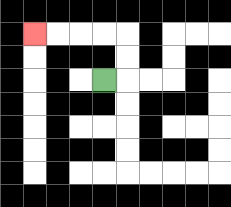{'start': '[4, 3]', 'end': '[1, 1]', 'path_directions': 'R,U,U,L,L,L,L', 'path_coordinates': '[[4, 3], [5, 3], [5, 2], [5, 1], [4, 1], [3, 1], [2, 1], [1, 1]]'}